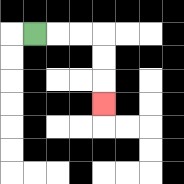{'start': '[1, 1]', 'end': '[4, 4]', 'path_directions': 'R,R,R,D,D,D', 'path_coordinates': '[[1, 1], [2, 1], [3, 1], [4, 1], [4, 2], [4, 3], [4, 4]]'}